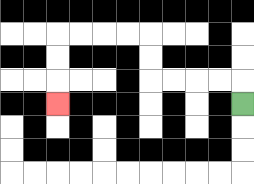{'start': '[10, 4]', 'end': '[2, 4]', 'path_directions': 'U,L,L,L,L,U,U,L,L,L,L,D,D,D', 'path_coordinates': '[[10, 4], [10, 3], [9, 3], [8, 3], [7, 3], [6, 3], [6, 2], [6, 1], [5, 1], [4, 1], [3, 1], [2, 1], [2, 2], [2, 3], [2, 4]]'}